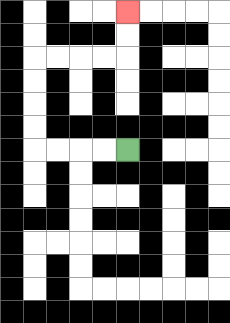{'start': '[5, 6]', 'end': '[5, 0]', 'path_directions': 'L,L,L,L,U,U,U,U,R,R,R,R,U,U', 'path_coordinates': '[[5, 6], [4, 6], [3, 6], [2, 6], [1, 6], [1, 5], [1, 4], [1, 3], [1, 2], [2, 2], [3, 2], [4, 2], [5, 2], [5, 1], [5, 0]]'}